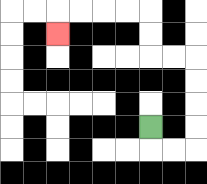{'start': '[6, 5]', 'end': '[2, 1]', 'path_directions': 'D,R,R,U,U,U,U,L,L,U,U,L,L,L,L,D', 'path_coordinates': '[[6, 5], [6, 6], [7, 6], [8, 6], [8, 5], [8, 4], [8, 3], [8, 2], [7, 2], [6, 2], [6, 1], [6, 0], [5, 0], [4, 0], [3, 0], [2, 0], [2, 1]]'}